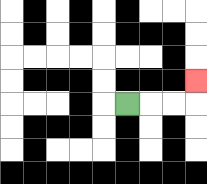{'start': '[5, 4]', 'end': '[8, 3]', 'path_directions': 'R,R,R,U', 'path_coordinates': '[[5, 4], [6, 4], [7, 4], [8, 4], [8, 3]]'}